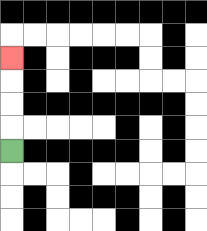{'start': '[0, 6]', 'end': '[0, 2]', 'path_directions': 'U,U,U,U', 'path_coordinates': '[[0, 6], [0, 5], [0, 4], [0, 3], [0, 2]]'}